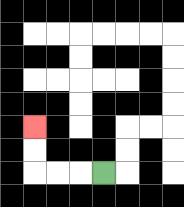{'start': '[4, 7]', 'end': '[1, 5]', 'path_directions': 'L,L,L,U,U', 'path_coordinates': '[[4, 7], [3, 7], [2, 7], [1, 7], [1, 6], [1, 5]]'}